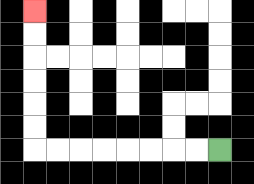{'start': '[9, 6]', 'end': '[1, 0]', 'path_directions': 'L,L,L,L,L,L,L,L,U,U,U,U,U,U', 'path_coordinates': '[[9, 6], [8, 6], [7, 6], [6, 6], [5, 6], [4, 6], [3, 6], [2, 6], [1, 6], [1, 5], [1, 4], [1, 3], [1, 2], [1, 1], [1, 0]]'}